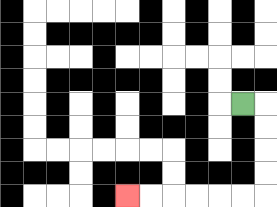{'start': '[10, 4]', 'end': '[5, 8]', 'path_directions': 'R,D,D,D,D,L,L,L,L,L,L', 'path_coordinates': '[[10, 4], [11, 4], [11, 5], [11, 6], [11, 7], [11, 8], [10, 8], [9, 8], [8, 8], [7, 8], [6, 8], [5, 8]]'}